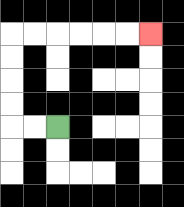{'start': '[2, 5]', 'end': '[6, 1]', 'path_directions': 'L,L,U,U,U,U,R,R,R,R,R,R', 'path_coordinates': '[[2, 5], [1, 5], [0, 5], [0, 4], [0, 3], [0, 2], [0, 1], [1, 1], [2, 1], [3, 1], [4, 1], [5, 1], [6, 1]]'}